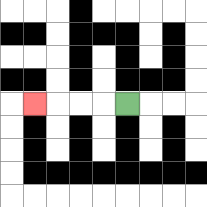{'start': '[5, 4]', 'end': '[1, 4]', 'path_directions': 'L,L,L,L', 'path_coordinates': '[[5, 4], [4, 4], [3, 4], [2, 4], [1, 4]]'}